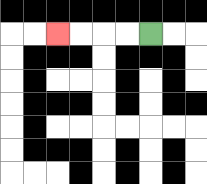{'start': '[6, 1]', 'end': '[2, 1]', 'path_directions': 'L,L,L,L', 'path_coordinates': '[[6, 1], [5, 1], [4, 1], [3, 1], [2, 1]]'}